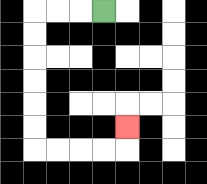{'start': '[4, 0]', 'end': '[5, 5]', 'path_directions': 'L,L,L,D,D,D,D,D,D,R,R,R,R,U', 'path_coordinates': '[[4, 0], [3, 0], [2, 0], [1, 0], [1, 1], [1, 2], [1, 3], [1, 4], [1, 5], [1, 6], [2, 6], [3, 6], [4, 6], [5, 6], [5, 5]]'}